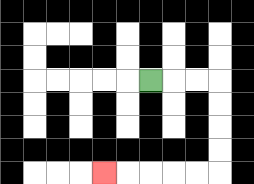{'start': '[6, 3]', 'end': '[4, 7]', 'path_directions': 'R,R,R,D,D,D,D,L,L,L,L,L', 'path_coordinates': '[[6, 3], [7, 3], [8, 3], [9, 3], [9, 4], [9, 5], [9, 6], [9, 7], [8, 7], [7, 7], [6, 7], [5, 7], [4, 7]]'}